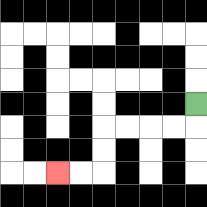{'start': '[8, 4]', 'end': '[2, 7]', 'path_directions': 'D,L,L,L,L,D,D,L,L', 'path_coordinates': '[[8, 4], [8, 5], [7, 5], [6, 5], [5, 5], [4, 5], [4, 6], [4, 7], [3, 7], [2, 7]]'}